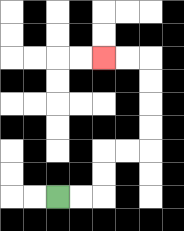{'start': '[2, 8]', 'end': '[4, 2]', 'path_directions': 'R,R,U,U,R,R,U,U,U,U,L,L', 'path_coordinates': '[[2, 8], [3, 8], [4, 8], [4, 7], [4, 6], [5, 6], [6, 6], [6, 5], [6, 4], [6, 3], [6, 2], [5, 2], [4, 2]]'}